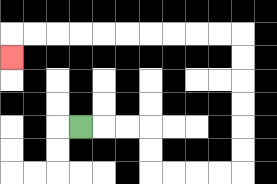{'start': '[3, 5]', 'end': '[0, 2]', 'path_directions': 'R,R,R,D,D,R,R,R,R,U,U,U,U,U,U,L,L,L,L,L,L,L,L,L,L,D', 'path_coordinates': '[[3, 5], [4, 5], [5, 5], [6, 5], [6, 6], [6, 7], [7, 7], [8, 7], [9, 7], [10, 7], [10, 6], [10, 5], [10, 4], [10, 3], [10, 2], [10, 1], [9, 1], [8, 1], [7, 1], [6, 1], [5, 1], [4, 1], [3, 1], [2, 1], [1, 1], [0, 1], [0, 2]]'}